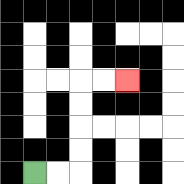{'start': '[1, 7]', 'end': '[5, 3]', 'path_directions': 'R,R,U,U,U,U,R,R', 'path_coordinates': '[[1, 7], [2, 7], [3, 7], [3, 6], [3, 5], [3, 4], [3, 3], [4, 3], [5, 3]]'}